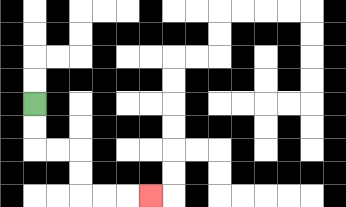{'start': '[1, 4]', 'end': '[6, 8]', 'path_directions': 'D,D,R,R,D,D,R,R,R', 'path_coordinates': '[[1, 4], [1, 5], [1, 6], [2, 6], [3, 6], [3, 7], [3, 8], [4, 8], [5, 8], [6, 8]]'}